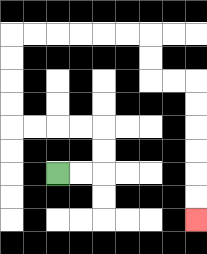{'start': '[2, 7]', 'end': '[8, 9]', 'path_directions': 'R,R,U,U,L,L,L,L,U,U,U,U,R,R,R,R,R,R,D,D,R,R,D,D,D,D,D,D', 'path_coordinates': '[[2, 7], [3, 7], [4, 7], [4, 6], [4, 5], [3, 5], [2, 5], [1, 5], [0, 5], [0, 4], [0, 3], [0, 2], [0, 1], [1, 1], [2, 1], [3, 1], [4, 1], [5, 1], [6, 1], [6, 2], [6, 3], [7, 3], [8, 3], [8, 4], [8, 5], [8, 6], [8, 7], [8, 8], [8, 9]]'}